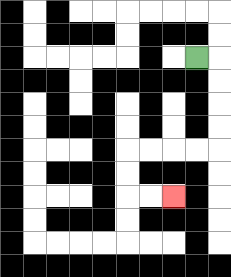{'start': '[8, 2]', 'end': '[7, 8]', 'path_directions': 'R,D,D,D,D,L,L,L,L,D,D,R,R', 'path_coordinates': '[[8, 2], [9, 2], [9, 3], [9, 4], [9, 5], [9, 6], [8, 6], [7, 6], [6, 6], [5, 6], [5, 7], [5, 8], [6, 8], [7, 8]]'}